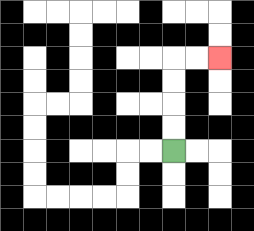{'start': '[7, 6]', 'end': '[9, 2]', 'path_directions': 'U,U,U,U,R,R', 'path_coordinates': '[[7, 6], [7, 5], [7, 4], [7, 3], [7, 2], [8, 2], [9, 2]]'}